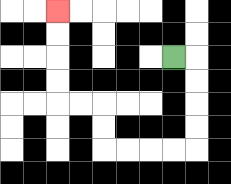{'start': '[7, 2]', 'end': '[2, 0]', 'path_directions': 'R,D,D,D,D,L,L,L,L,U,U,L,L,U,U,U,U', 'path_coordinates': '[[7, 2], [8, 2], [8, 3], [8, 4], [8, 5], [8, 6], [7, 6], [6, 6], [5, 6], [4, 6], [4, 5], [4, 4], [3, 4], [2, 4], [2, 3], [2, 2], [2, 1], [2, 0]]'}